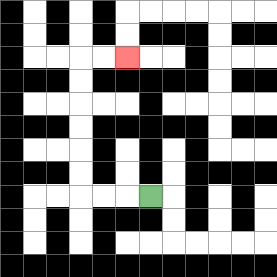{'start': '[6, 8]', 'end': '[5, 2]', 'path_directions': 'L,L,L,U,U,U,U,U,U,R,R', 'path_coordinates': '[[6, 8], [5, 8], [4, 8], [3, 8], [3, 7], [3, 6], [3, 5], [3, 4], [3, 3], [3, 2], [4, 2], [5, 2]]'}